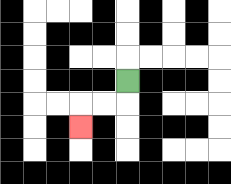{'start': '[5, 3]', 'end': '[3, 5]', 'path_directions': 'D,L,L,D', 'path_coordinates': '[[5, 3], [5, 4], [4, 4], [3, 4], [3, 5]]'}